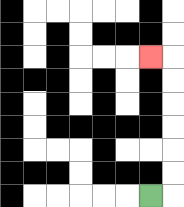{'start': '[6, 8]', 'end': '[6, 2]', 'path_directions': 'R,U,U,U,U,U,U,L', 'path_coordinates': '[[6, 8], [7, 8], [7, 7], [7, 6], [7, 5], [7, 4], [7, 3], [7, 2], [6, 2]]'}